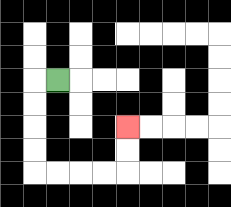{'start': '[2, 3]', 'end': '[5, 5]', 'path_directions': 'L,D,D,D,D,R,R,R,R,U,U', 'path_coordinates': '[[2, 3], [1, 3], [1, 4], [1, 5], [1, 6], [1, 7], [2, 7], [3, 7], [4, 7], [5, 7], [5, 6], [5, 5]]'}